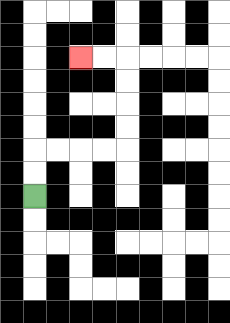{'start': '[1, 8]', 'end': '[3, 2]', 'path_directions': 'U,U,R,R,R,R,U,U,U,U,L,L', 'path_coordinates': '[[1, 8], [1, 7], [1, 6], [2, 6], [3, 6], [4, 6], [5, 6], [5, 5], [5, 4], [5, 3], [5, 2], [4, 2], [3, 2]]'}